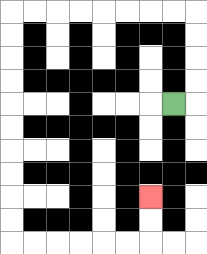{'start': '[7, 4]', 'end': '[6, 8]', 'path_directions': 'R,U,U,U,U,L,L,L,L,L,L,L,L,D,D,D,D,D,D,D,D,D,D,R,R,R,R,R,R,U,U', 'path_coordinates': '[[7, 4], [8, 4], [8, 3], [8, 2], [8, 1], [8, 0], [7, 0], [6, 0], [5, 0], [4, 0], [3, 0], [2, 0], [1, 0], [0, 0], [0, 1], [0, 2], [0, 3], [0, 4], [0, 5], [0, 6], [0, 7], [0, 8], [0, 9], [0, 10], [1, 10], [2, 10], [3, 10], [4, 10], [5, 10], [6, 10], [6, 9], [6, 8]]'}